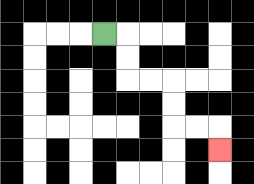{'start': '[4, 1]', 'end': '[9, 6]', 'path_directions': 'R,D,D,R,R,D,D,R,R,D', 'path_coordinates': '[[4, 1], [5, 1], [5, 2], [5, 3], [6, 3], [7, 3], [7, 4], [7, 5], [8, 5], [9, 5], [9, 6]]'}